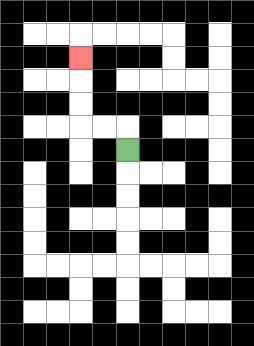{'start': '[5, 6]', 'end': '[3, 2]', 'path_directions': 'U,L,L,U,U,U', 'path_coordinates': '[[5, 6], [5, 5], [4, 5], [3, 5], [3, 4], [3, 3], [3, 2]]'}